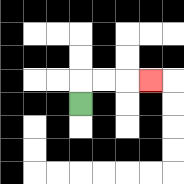{'start': '[3, 4]', 'end': '[6, 3]', 'path_directions': 'U,R,R,R', 'path_coordinates': '[[3, 4], [3, 3], [4, 3], [5, 3], [6, 3]]'}